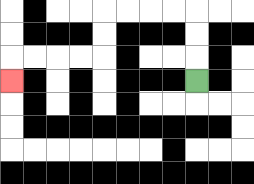{'start': '[8, 3]', 'end': '[0, 3]', 'path_directions': 'U,U,U,L,L,L,L,D,D,L,L,L,L,D', 'path_coordinates': '[[8, 3], [8, 2], [8, 1], [8, 0], [7, 0], [6, 0], [5, 0], [4, 0], [4, 1], [4, 2], [3, 2], [2, 2], [1, 2], [0, 2], [0, 3]]'}